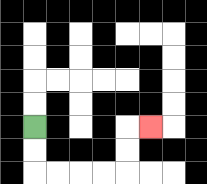{'start': '[1, 5]', 'end': '[6, 5]', 'path_directions': 'D,D,R,R,R,R,U,U,R', 'path_coordinates': '[[1, 5], [1, 6], [1, 7], [2, 7], [3, 7], [4, 7], [5, 7], [5, 6], [5, 5], [6, 5]]'}